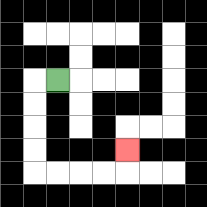{'start': '[2, 3]', 'end': '[5, 6]', 'path_directions': 'L,D,D,D,D,R,R,R,R,U', 'path_coordinates': '[[2, 3], [1, 3], [1, 4], [1, 5], [1, 6], [1, 7], [2, 7], [3, 7], [4, 7], [5, 7], [5, 6]]'}